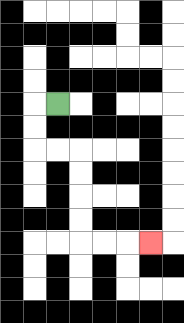{'start': '[2, 4]', 'end': '[6, 10]', 'path_directions': 'L,D,D,R,R,D,D,D,D,R,R,R', 'path_coordinates': '[[2, 4], [1, 4], [1, 5], [1, 6], [2, 6], [3, 6], [3, 7], [3, 8], [3, 9], [3, 10], [4, 10], [5, 10], [6, 10]]'}